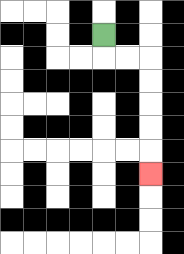{'start': '[4, 1]', 'end': '[6, 7]', 'path_directions': 'D,R,R,D,D,D,D,D', 'path_coordinates': '[[4, 1], [4, 2], [5, 2], [6, 2], [6, 3], [6, 4], [6, 5], [6, 6], [6, 7]]'}